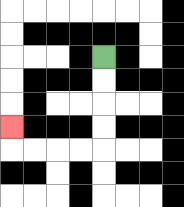{'start': '[4, 2]', 'end': '[0, 5]', 'path_directions': 'D,D,D,D,L,L,L,L,U', 'path_coordinates': '[[4, 2], [4, 3], [4, 4], [4, 5], [4, 6], [3, 6], [2, 6], [1, 6], [0, 6], [0, 5]]'}